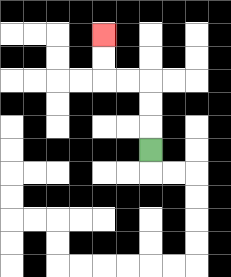{'start': '[6, 6]', 'end': '[4, 1]', 'path_directions': 'U,U,U,L,L,U,U', 'path_coordinates': '[[6, 6], [6, 5], [6, 4], [6, 3], [5, 3], [4, 3], [4, 2], [4, 1]]'}